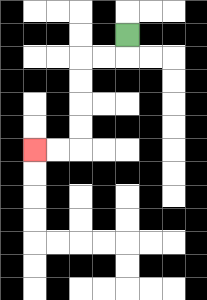{'start': '[5, 1]', 'end': '[1, 6]', 'path_directions': 'D,L,L,D,D,D,D,L,L', 'path_coordinates': '[[5, 1], [5, 2], [4, 2], [3, 2], [3, 3], [3, 4], [3, 5], [3, 6], [2, 6], [1, 6]]'}